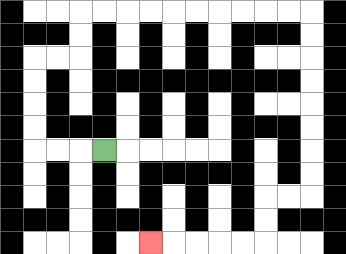{'start': '[4, 6]', 'end': '[6, 10]', 'path_directions': 'L,L,L,U,U,U,U,R,R,U,U,R,R,R,R,R,R,R,R,R,R,D,D,D,D,D,D,D,D,L,L,D,D,L,L,L,L,L', 'path_coordinates': '[[4, 6], [3, 6], [2, 6], [1, 6], [1, 5], [1, 4], [1, 3], [1, 2], [2, 2], [3, 2], [3, 1], [3, 0], [4, 0], [5, 0], [6, 0], [7, 0], [8, 0], [9, 0], [10, 0], [11, 0], [12, 0], [13, 0], [13, 1], [13, 2], [13, 3], [13, 4], [13, 5], [13, 6], [13, 7], [13, 8], [12, 8], [11, 8], [11, 9], [11, 10], [10, 10], [9, 10], [8, 10], [7, 10], [6, 10]]'}